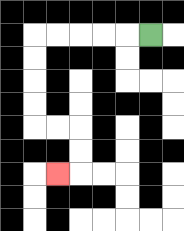{'start': '[6, 1]', 'end': '[2, 7]', 'path_directions': 'L,L,L,L,L,D,D,D,D,R,R,D,D,L', 'path_coordinates': '[[6, 1], [5, 1], [4, 1], [3, 1], [2, 1], [1, 1], [1, 2], [1, 3], [1, 4], [1, 5], [2, 5], [3, 5], [3, 6], [3, 7], [2, 7]]'}